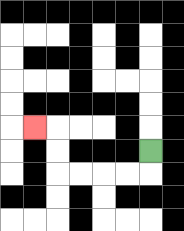{'start': '[6, 6]', 'end': '[1, 5]', 'path_directions': 'D,L,L,L,L,U,U,L', 'path_coordinates': '[[6, 6], [6, 7], [5, 7], [4, 7], [3, 7], [2, 7], [2, 6], [2, 5], [1, 5]]'}